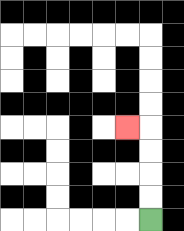{'start': '[6, 9]', 'end': '[5, 5]', 'path_directions': 'U,U,U,U,L', 'path_coordinates': '[[6, 9], [6, 8], [6, 7], [6, 6], [6, 5], [5, 5]]'}